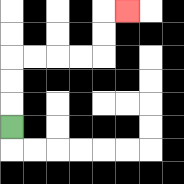{'start': '[0, 5]', 'end': '[5, 0]', 'path_directions': 'U,U,U,R,R,R,R,U,U,R', 'path_coordinates': '[[0, 5], [0, 4], [0, 3], [0, 2], [1, 2], [2, 2], [3, 2], [4, 2], [4, 1], [4, 0], [5, 0]]'}